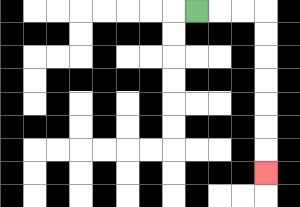{'start': '[8, 0]', 'end': '[11, 7]', 'path_directions': 'R,R,R,D,D,D,D,D,D,D', 'path_coordinates': '[[8, 0], [9, 0], [10, 0], [11, 0], [11, 1], [11, 2], [11, 3], [11, 4], [11, 5], [11, 6], [11, 7]]'}